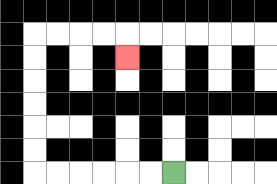{'start': '[7, 7]', 'end': '[5, 2]', 'path_directions': 'L,L,L,L,L,L,U,U,U,U,U,U,R,R,R,R,D', 'path_coordinates': '[[7, 7], [6, 7], [5, 7], [4, 7], [3, 7], [2, 7], [1, 7], [1, 6], [1, 5], [1, 4], [1, 3], [1, 2], [1, 1], [2, 1], [3, 1], [4, 1], [5, 1], [5, 2]]'}